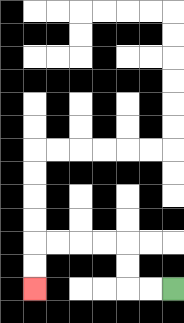{'start': '[7, 12]', 'end': '[1, 12]', 'path_directions': 'L,L,U,U,L,L,L,L,D,D', 'path_coordinates': '[[7, 12], [6, 12], [5, 12], [5, 11], [5, 10], [4, 10], [3, 10], [2, 10], [1, 10], [1, 11], [1, 12]]'}